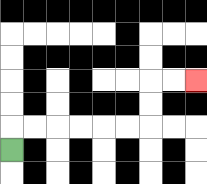{'start': '[0, 6]', 'end': '[8, 3]', 'path_directions': 'U,R,R,R,R,R,R,U,U,R,R', 'path_coordinates': '[[0, 6], [0, 5], [1, 5], [2, 5], [3, 5], [4, 5], [5, 5], [6, 5], [6, 4], [6, 3], [7, 3], [8, 3]]'}